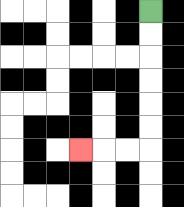{'start': '[6, 0]', 'end': '[3, 6]', 'path_directions': 'D,D,D,D,D,D,L,L,L', 'path_coordinates': '[[6, 0], [6, 1], [6, 2], [6, 3], [6, 4], [6, 5], [6, 6], [5, 6], [4, 6], [3, 6]]'}